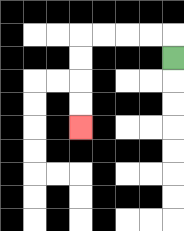{'start': '[7, 2]', 'end': '[3, 5]', 'path_directions': 'U,L,L,L,L,D,D,D,D', 'path_coordinates': '[[7, 2], [7, 1], [6, 1], [5, 1], [4, 1], [3, 1], [3, 2], [3, 3], [3, 4], [3, 5]]'}